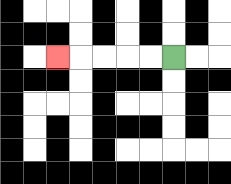{'start': '[7, 2]', 'end': '[2, 2]', 'path_directions': 'L,L,L,L,L', 'path_coordinates': '[[7, 2], [6, 2], [5, 2], [4, 2], [3, 2], [2, 2]]'}